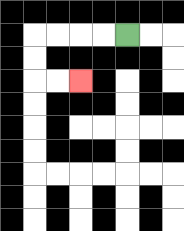{'start': '[5, 1]', 'end': '[3, 3]', 'path_directions': 'L,L,L,L,D,D,R,R', 'path_coordinates': '[[5, 1], [4, 1], [3, 1], [2, 1], [1, 1], [1, 2], [1, 3], [2, 3], [3, 3]]'}